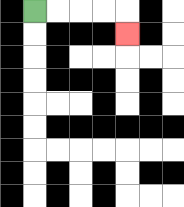{'start': '[1, 0]', 'end': '[5, 1]', 'path_directions': 'R,R,R,R,D', 'path_coordinates': '[[1, 0], [2, 0], [3, 0], [4, 0], [5, 0], [5, 1]]'}